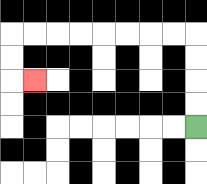{'start': '[8, 5]', 'end': '[1, 3]', 'path_directions': 'U,U,U,U,L,L,L,L,L,L,L,L,D,D,R', 'path_coordinates': '[[8, 5], [8, 4], [8, 3], [8, 2], [8, 1], [7, 1], [6, 1], [5, 1], [4, 1], [3, 1], [2, 1], [1, 1], [0, 1], [0, 2], [0, 3], [1, 3]]'}